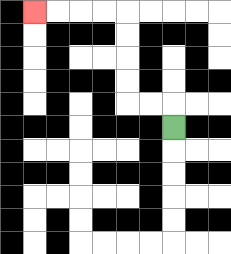{'start': '[7, 5]', 'end': '[1, 0]', 'path_directions': 'U,L,L,U,U,U,U,L,L,L,L', 'path_coordinates': '[[7, 5], [7, 4], [6, 4], [5, 4], [5, 3], [5, 2], [5, 1], [5, 0], [4, 0], [3, 0], [2, 0], [1, 0]]'}